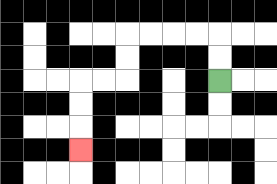{'start': '[9, 3]', 'end': '[3, 6]', 'path_directions': 'U,U,L,L,L,L,D,D,L,L,D,D,D', 'path_coordinates': '[[9, 3], [9, 2], [9, 1], [8, 1], [7, 1], [6, 1], [5, 1], [5, 2], [5, 3], [4, 3], [3, 3], [3, 4], [3, 5], [3, 6]]'}